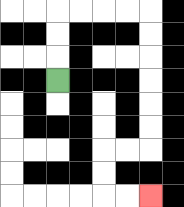{'start': '[2, 3]', 'end': '[6, 8]', 'path_directions': 'U,U,U,R,R,R,R,D,D,D,D,D,D,L,L,D,D,R,R', 'path_coordinates': '[[2, 3], [2, 2], [2, 1], [2, 0], [3, 0], [4, 0], [5, 0], [6, 0], [6, 1], [6, 2], [6, 3], [6, 4], [6, 5], [6, 6], [5, 6], [4, 6], [4, 7], [4, 8], [5, 8], [6, 8]]'}